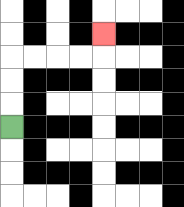{'start': '[0, 5]', 'end': '[4, 1]', 'path_directions': 'U,U,U,R,R,R,R,U', 'path_coordinates': '[[0, 5], [0, 4], [0, 3], [0, 2], [1, 2], [2, 2], [3, 2], [4, 2], [4, 1]]'}